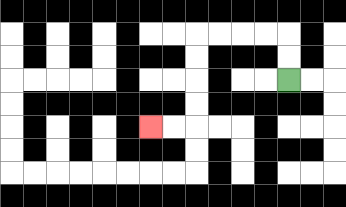{'start': '[12, 3]', 'end': '[6, 5]', 'path_directions': 'U,U,L,L,L,L,D,D,D,D,L,L', 'path_coordinates': '[[12, 3], [12, 2], [12, 1], [11, 1], [10, 1], [9, 1], [8, 1], [8, 2], [8, 3], [8, 4], [8, 5], [7, 5], [6, 5]]'}